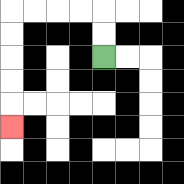{'start': '[4, 2]', 'end': '[0, 5]', 'path_directions': 'U,U,L,L,L,L,D,D,D,D,D', 'path_coordinates': '[[4, 2], [4, 1], [4, 0], [3, 0], [2, 0], [1, 0], [0, 0], [0, 1], [0, 2], [0, 3], [0, 4], [0, 5]]'}